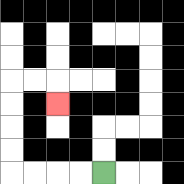{'start': '[4, 7]', 'end': '[2, 4]', 'path_directions': 'L,L,L,L,U,U,U,U,R,R,D', 'path_coordinates': '[[4, 7], [3, 7], [2, 7], [1, 7], [0, 7], [0, 6], [0, 5], [0, 4], [0, 3], [1, 3], [2, 3], [2, 4]]'}